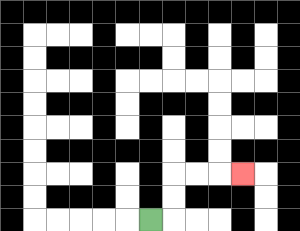{'start': '[6, 9]', 'end': '[10, 7]', 'path_directions': 'R,U,U,R,R,R', 'path_coordinates': '[[6, 9], [7, 9], [7, 8], [7, 7], [8, 7], [9, 7], [10, 7]]'}